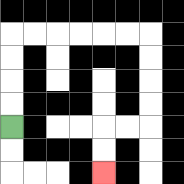{'start': '[0, 5]', 'end': '[4, 7]', 'path_directions': 'U,U,U,U,R,R,R,R,R,R,D,D,D,D,L,L,D,D', 'path_coordinates': '[[0, 5], [0, 4], [0, 3], [0, 2], [0, 1], [1, 1], [2, 1], [3, 1], [4, 1], [5, 1], [6, 1], [6, 2], [6, 3], [6, 4], [6, 5], [5, 5], [4, 5], [4, 6], [4, 7]]'}